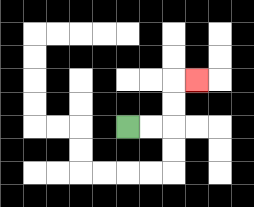{'start': '[5, 5]', 'end': '[8, 3]', 'path_directions': 'R,R,U,U,R', 'path_coordinates': '[[5, 5], [6, 5], [7, 5], [7, 4], [7, 3], [8, 3]]'}